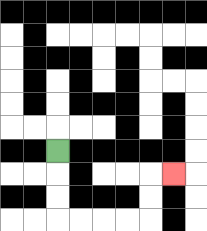{'start': '[2, 6]', 'end': '[7, 7]', 'path_directions': 'D,D,D,R,R,R,R,U,U,R', 'path_coordinates': '[[2, 6], [2, 7], [2, 8], [2, 9], [3, 9], [4, 9], [5, 9], [6, 9], [6, 8], [6, 7], [7, 7]]'}